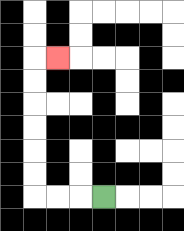{'start': '[4, 8]', 'end': '[2, 2]', 'path_directions': 'L,L,L,U,U,U,U,U,U,R', 'path_coordinates': '[[4, 8], [3, 8], [2, 8], [1, 8], [1, 7], [1, 6], [1, 5], [1, 4], [1, 3], [1, 2], [2, 2]]'}